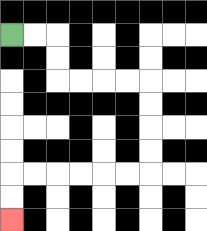{'start': '[0, 1]', 'end': '[0, 9]', 'path_directions': 'R,R,D,D,R,R,R,R,D,D,D,D,L,L,L,L,L,L,D,D', 'path_coordinates': '[[0, 1], [1, 1], [2, 1], [2, 2], [2, 3], [3, 3], [4, 3], [5, 3], [6, 3], [6, 4], [6, 5], [6, 6], [6, 7], [5, 7], [4, 7], [3, 7], [2, 7], [1, 7], [0, 7], [0, 8], [0, 9]]'}